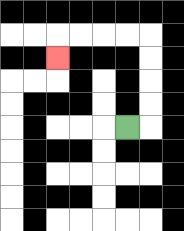{'start': '[5, 5]', 'end': '[2, 2]', 'path_directions': 'R,U,U,U,U,L,L,L,L,D', 'path_coordinates': '[[5, 5], [6, 5], [6, 4], [6, 3], [6, 2], [6, 1], [5, 1], [4, 1], [3, 1], [2, 1], [2, 2]]'}